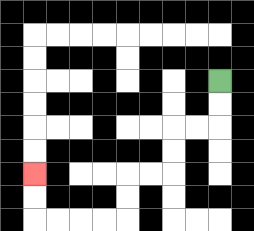{'start': '[9, 3]', 'end': '[1, 7]', 'path_directions': 'D,D,L,L,D,D,L,L,D,D,L,L,L,L,U,U', 'path_coordinates': '[[9, 3], [9, 4], [9, 5], [8, 5], [7, 5], [7, 6], [7, 7], [6, 7], [5, 7], [5, 8], [5, 9], [4, 9], [3, 9], [2, 9], [1, 9], [1, 8], [1, 7]]'}